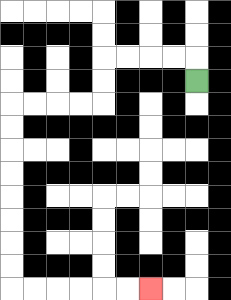{'start': '[8, 3]', 'end': '[6, 12]', 'path_directions': 'U,L,L,L,L,D,D,L,L,L,L,D,D,D,D,D,D,D,D,R,R,R,R,R,R', 'path_coordinates': '[[8, 3], [8, 2], [7, 2], [6, 2], [5, 2], [4, 2], [4, 3], [4, 4], [3, 4], [2, 4], [1, 4], [0, 4], [0, 5], [0, 6], [0, 7], [0, 8], [0, 9], [0, 10], [0, 11], [0, 12], [1, 12], [2, 12], [3, 12], [4, 12], [5, 12], [6, 12]]'}